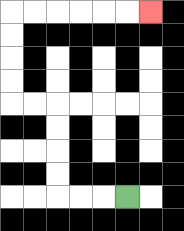{'start': '[5, 8]', 'end': '[6, 0]', 'path_directions': 'L,L,L,U,U,U,U,L,L,U,U,U,U,R,R,R,R,R,R', 'path_coordinates': '[[5, 8], [4, 8], [3, 8], [2, 8], [2, 7], [2, 6], [2, 5], [2, 4], [1, 4], [0, 4], [0, 3], [0, 2], [0, 1], [0, 0], [1, 0], [2, 0], [3, 0], [4, 0], [5, 0], [6, 0]]'}